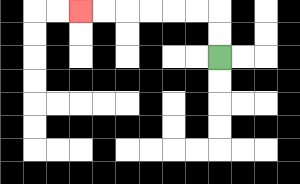{'start': '[9, 2]', 'end': '[3, 0]', 'path_directions': 'U,U,L,L,L,L,L,L', 'path_coordinates': '[[9, 2], [9, 1], [9, 0], [8, 0], [7, 0], [6, 0], [5, 0], [4, 0], [3, 0]]'}